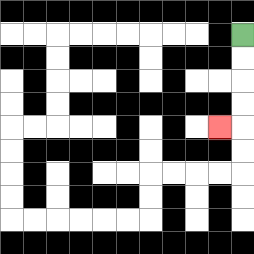{'start': '[10, 1]', 'end': '[9, 5]', 'path_directions': 'D,D,D,D,L', 'path_coordinates': '[[10, 1], [10, 2], [10, 3], [10, 4], [10, 5], [9, 5]]'}